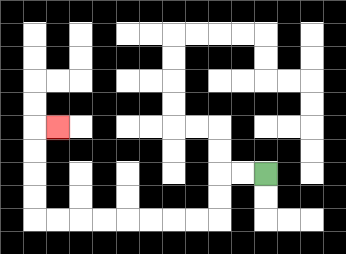{'start': '[11, 7]', 'end': '[2, 5]', 'path_directions': 'L,L,D,D,L,L,L,L,L,L,L,L,U,U,U,U,R', 'path_coordinates': '[[11, 7], [10, 7], [9, 7], [9, 8], [9, 9], [8, 9], [7, 9], [6, 9], [5, 9], [4, 9], [3, 9], [2, 9], [1, 9], [1, 8], [1, 7], [1, 6], [1, 5], [2, 5]]'}